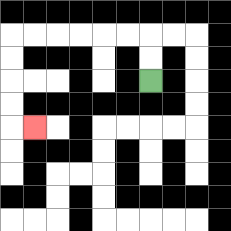{'start': '[6, 3]', 'end': '[1, 5]', 'path_directions': 'U,U,L,L,L,L,L,L,D,D,D,D,R', 'path_coordinates': '[[6, 3], [6, 2], [6, 1], [5, 1], [4, 1], [3, 1], [2, 1], [1, 1], [0, 1], [0, 2], [0, 3], [0, 4], [0, 5], [1, 5]]'}